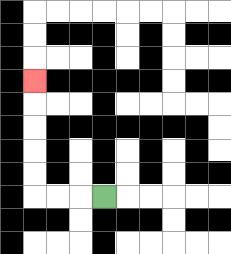{'start': '[4, 8]', 'end': '[1, 3]', 'path_directions': 'L,L,L,U,U,U,U,U', 'path_coordinates': '[[4, 8], [3, 8], [2, 8], [1, 8], [1, 7], [1, 6], [1, 5], [1, 4], [1, 3]]'}